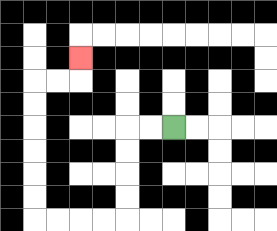{'start': '[7, 5]', 'end': '[3, 2]', 'path_directions': 'L,L,D,D,D,D,L,L,L,L,U,U,U,U,U,U,R,R,U', 'path_coordinates': '[[7, 5], [6, 5], [5, 5], [5, 6], [5, 7], [5, 8], [5, 9], [4, 9], [3, 9], [2, 9], [1, 9], [1, 8], [1, 7], [1, 6], [1, 5], [1, 4], [1, 3], [2, 3], [3, 3], [3, 2]]'}